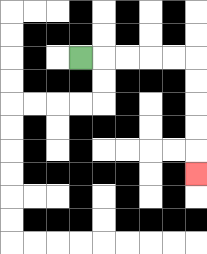{'start': '[3, 2]', 'end': '[8, 7]', 'path_directions': 'R,R,R,R,R,D,D,D,D,D', 'path_coordinates': '[[3, 2], [4, 2], [5, 2], [6, 2], [7, 2], [8, 2], [8, 3], [8, 4], [8, 5], [8, 6], [8, 7]]'}